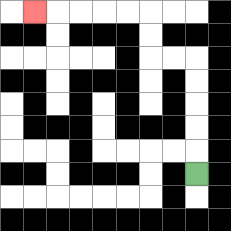{'start': '[8, 7]', 'end': '[1, 0]', 'path_directions': 'U,U,U,U,U,L,L,U,U,L,L,L,L,L', 'path_coordinates': '[[8, 7], [8, 6], [8, 5], [8, 4], [8, 3], [8, 2], [7, 2], [6, 2], [6, 1], [6, 0], [5, 0], [4, 0], [3, 0], [2, 0], [1, 0]]'}